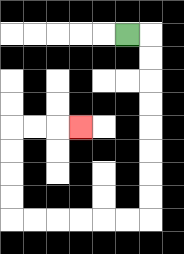{'start': '[5, 1]', 'end': '[3, 5]', 'path_directions': 'R,D,D,D,D,D,D,D,D,L,L,L,L,L,L,U,U,U,U,R,R,R', 'path_coordinates': '[[5, 1], [6, 1], [6, 2], [6, 3], [6, 4], [6, 5], [6, 6], [6, 7], [6, 8], [6, 9], [5, 9], [4, 9], [3, 9], [2, 9], [1, 9], [0, 9], [0, 8], [0, 7], [0, 6], [0, 5], [1, 5], [2, 5], [3, 5]]'}